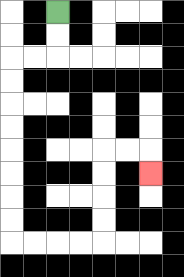{'start': '[2, 0]', 'end': '[6, 7]', 'path_directions': 'D,D,L,L,D,D,D,D,D,D,D,D,R,R,R,R,U,U,U,U,R,R,D', 'path_coordinates': '[[2, 0], [2, 1], [2, 2], [1, 2], [0, 2], [0, 3], [0, 4], [0, 5], [0, 6], [0, 7], [0, 8], [0, 9], [0, 10], [1, 10], [2, 10], [3, 10], [4, 10], [4, 9], [4, 8], [4, 7], [4, 6], [5, 6], [6, 6], [6, 7]]'}